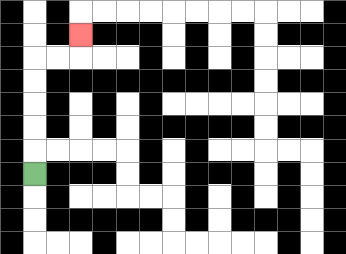{'start': '[1, 7]', 'end': '[3, 1]', 'path_directions': 'U,U,U,U,U,R,R,U', 'path_coordinates': '[[1, 7], [1, 6], [1, 5], [1, 4], [1, 3], [1, 2], [2, 2], [3, 2], [3, 1]]'}